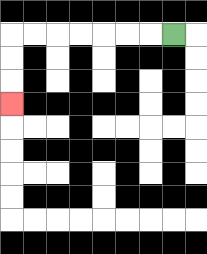{'start': '[7, 1]', 'end': '[0, 4]', 'path_directions': 'L,L,L,L,L,L,L,D,D,D', 'path_coordinates': '[[7, 1], [6, 1], [5, 1], [4, 1], [3, 1], [2, 1], [1, 1], [0, 1], [0, 2], [0, 3], [0, 4]]'}